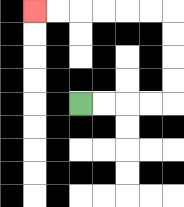{'start': '[3, 4]', 'end': '[1, 0]', 'path_directions': 'R,R,R,R,U,U,U,U,L,L,L,L,L,L', 'path_coordinates': '[[3, 4], [4, 4], [5, 4], [6, 4], [7, 4], [7, 3], [7, 2], [7, 1], [7, 0], [6, 0], [5, 0], [4, 0], [3, 0], [2, 0], [1, 0]]'}